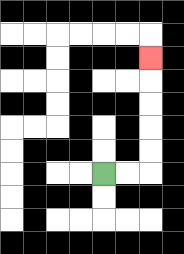{'start': '[4, 7]', 'end': '[6, 2]', 'path_directions': 'R,R,U,U,U,U,U', 'path_coordinates': '[[4, 7], [5, 7], [6, 7], [6, 6], [6, 5], [6, 4], [6, 3], [6, 2]]'}